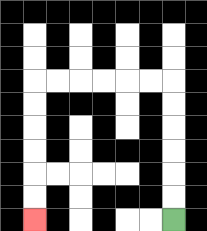{'start': '[7, 9]', 'end': '[1, 9]', 'path_directions': 'U,U,U,U,U,U,L,L,L,L,L,L,D,D,D,D,D,D', 'path_coordinates': '[[7, 9], [7, 8], [7, 7], [7, 6], [7, 5], [7, 4], [7, 3], [6, 3], [5, 3], [4, 3], [3, 3], [2, 3], [1, 3], [1, 4], [1, 5], [1, 6], [1, 7], [1, 8], [1, 9]]'}